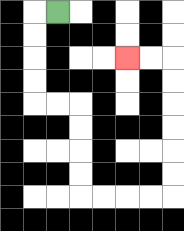{'start': '[2, 0]', 'end': '[5, 2]', 'path_directions': 'L,D,D,D,D,R,R,D,D,D,D,R,R,R,R,U,U,U,U,U,U,L,L', 'path_coordinates': '[[2, 0], [1, 0], [1, 1], [1, 2], [1, 3], [1, 4], [2, 4], [3, 4], [3, 5], [3, 6], [3, 7], [3, 8], [4, 8], [5, 8], [6, 8], [7, 8], [7, 7], [7, 6], [7, 5], [7, 4], [7, 3], [7, 2], [6, 2], [5, 2]]'}